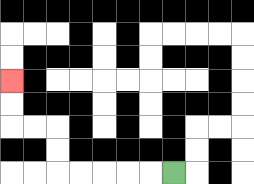{'start': '[7, 7]', 'end': '[0, 3]', 'path_directions': 'L,L,L,L,L,U,U,L,L,U,U', 'path_coordinates': '[[7, 7], [6, 7], [5, 7], [4, 7], [3, 7], [2, 7], [2, 6], [2, 5], [1, 5], [0, 5], [0, 4], [0, 3]]'}